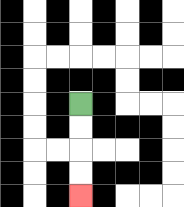{'start': '[3, 4]', 'end': '[3, 8]', 'path_directions': 'D,D,D,D', 'path_coordinates': '[[3, 4], [3, 5], [3, 6], [3, 7], [3, 8]]'}